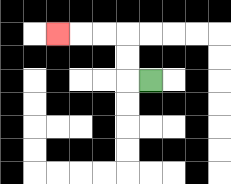{'start': '[6, 3]', 'end': '[2, 1]', 'path_directions': 'L,U,U,L,L,L', 'path_coordinates': '[[6, 3], [5, 3], [5, 2], [5, 1], [4, 1], [3, 1], [2, 1]]'}